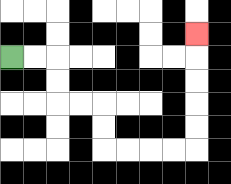{'start': '[0, 2]', 'end': '[8, 1]', 'path_directions': 'R,R,D,D,R,R,D,D,R,R,R,R,U,U,U,U,U', 'path_coordinates': '[[0, 2], [1, 2], [2, 2], [2, 3], [2, 4], [3, 4], [4, 4], [4, 5], [4, 6], [5, 6], [6, 6], [7, 6], [8, 6], [8, 5], [8, 4], [8, 3], [8, 2], [8, 1]]'}